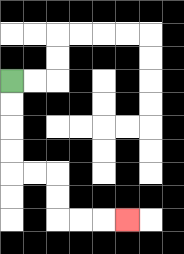{'start': '[0, 3]', 'end': '[5, 9]', 'path_directions': 'D,D,D,D,R,R,D,D,R,R,R', 'path_coordinates': '[[0, 3], [0, 4], [0, 5], [0, 6], [0, 7], [1, 7], [2, 7], [2, 8], [2, 9], [3, 9], [4, 9], [5, 9]]'}